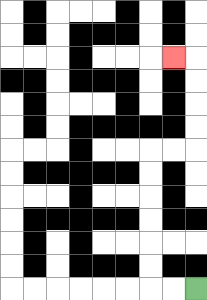{'start': '[8, 12]', 'end': '[7, 2]', 'path_directions': 'L,L,U,U,U,U,U,U,R,R,U,U,U,U,L', 'path_coordinates': '[[8, 12], [7, 12], [6, 12], [6, 11], [6, 10], [6, 9], [6, 8], [6, 7], [6, 6], [7, 6], [8, 6], [8, 5], [8, 4], [8, 3], [8, 2], [7, 2]]'}